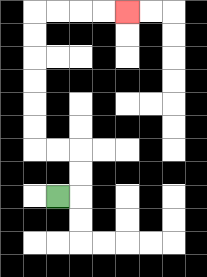{'start': '[2, 8]', 'end': '[5, 0]', 'path_directions': 'R,U,U,L,L,U,U,U,U,U,U,R,R,R,R', 'path_coordinates': '[[2, 8], [3, 8], [3, 7], [3, 6], [2, 6], [1, 6], [1, 5], [1, 4], [1, 3], [1, 2], [1, 1], [1, 0], [2, 0], [3, 0], [4, 0], [5, 0]]'}